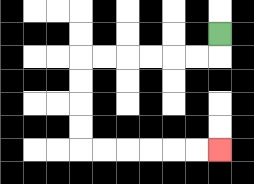{'start': '[9, 1]', 'end': '[9, 6]', 'path_directions': 'D,L,L,L,L,L,L,D,D,D,D,R,R,R,R,R,R', 'path_coordinates': '[[9, 1], [9, 2], [8, 2], [7, 2], [6, 2], [5, 2], [4, 2], [3, 2], [3, 3], [3, 4], [3, 5], [3, 6], [4, 6], [5, 6], [6, 6], [7, 6], [8, 6], [9, 6]]'}